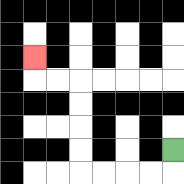{'start': '[7, 6]', 'end': '[1, 2]', 'path_directions': 'D,L,L,L,L,U,U,U,U,L,L,U', 'path_coordinates': '[[7, 6], [7, 7], [6, 7], [5, 7], [4, 7], [3, 7], [3, 6], [3, 5], [3, 4], [3, 3], [2, 3], [1, 3], [1, 2]]'}